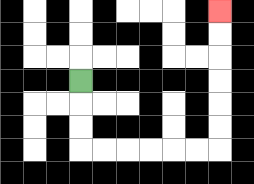{'start': '[3, 3]', 'end': '[9, 0]', 'path_directions': 'D,D,D,R,R,R,R,R,R,U,U,U,U,U,U', 'path_coordinates': '[[3, 3], [3, 4], [3, 5], [3, 6], [4, 6], [5, 6], [6, 6], [7, 6], [8, 6], [9, 6], [9, 5], [9, 4], [9, 3], [9, 2], [9, 1], [9, 0]]'}